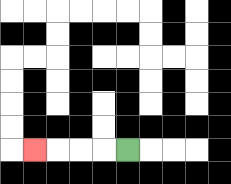{'start': '[5, 6]', 'end': '[1, 6]', 'path_directions': 'L,L,L,L', 'path_coordinates': '[[5, 6], [4, 6], [3, 6], [2, 6], [1, 6]]'}